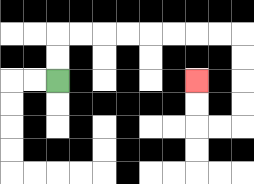{'start': '[2, 3]', 'end': '[8, 3]', 'path_directions': 'U,U,R,R,R,R,R,R,R,R,D,D,D,D,L,L,U,U', 'path_coordinates': '[[2, 3], [2, 2], [2, 1], [3, 1], [4, 1], [5, 1], [6, 1], [7, 1], [8, 1], [9, 1], [10, 1], [10, 2], [10, 3], [10, 4], [10, 5], [9, 5], [8, 5], [8, 4], [8, 3]]'}